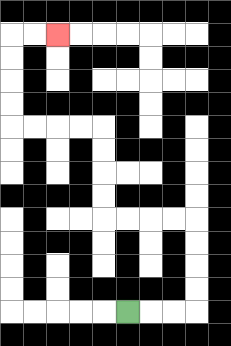{'start': '[5, 13]', 'end': '[2, 1]', 'path_directions': 'R,R,R,U,U,U,U,L,L,L,L,U,U,U,U,L,L,L,L,U,U,U,U,R,R', 'path_coordinates': '[[5, 13], [6, 13], [7, 13], [8, 13], [8, 12], [8, 11], [8, 10], [8, 9], [7, 9], [6, 9], [5, 9], [4, 9], [4, 8], [4, 7], [4, 6], [4, 5], [3, 5], [2, 5], [1, 5], [0, 5], [0, 4], [0, 3], [0, 2], [0, 1], [1, 1], [2, 1]]'}